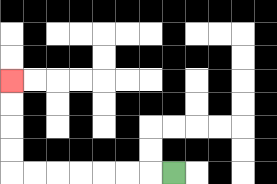{'start': '[7, 7]', 'end': '[0, 3]', 'path_directions': 'L,L,L,L,L,L,L,U,U,U,U', 'path_coordinates': '[[7, 7], [6, 7], [5, 7], [4, 7], [3, 7], [2, 7], [1, 7], [0, 7], [0, 6], [0, 5], [0, 4], [0, 3]]'}